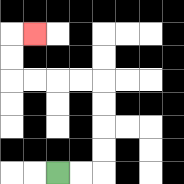{'start': '[2, 7]', 'end': '[1, 1]', 'path_directions': 'R,R,U,U,U,U,L,L,L,L,U,U,R', 'path_coordinates': '[[2, 7], [3, 7], [4, 7], [4, 6], [4, 5], [4, 4], [4, 3], [3, 3], [2, 3], [1, 3], [0, 3], [0, 2], [0, 1], [1, 1]]'}